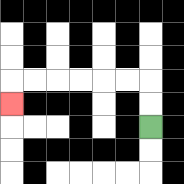{'start': '[6, 5]', 'end': '[0, 4]', 'path_directions': 'U,U,L,L,L,L,L,L,D', 'path_coordinates': '[[6, 5], [6, 4], [6, 3], [5, 3], [4, 3], [3, 3], [2, 3], [1, 3], [0, 3], [0, 4]]'}